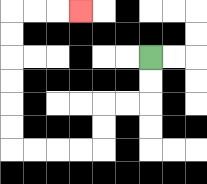{'start': '[6, 2]', 'end': '[3, 0]', 'path_directions': 'D,D,L,L,D,D,L,L,L,L,U,U,U,U,U,U,R,R,R', 'path_coordinates': '[[6, 2], [6, 3], [6, 4], [5, 4], [4, 4], [4, 5], [4, 6], [3, 6], [2, 6], [1, 6], [0, 6], [0, 5], [0, 4], [0, 3], [0, 2], [0, 1], [0, 0], [1, 0], [2, 0], [3, 0]]'}